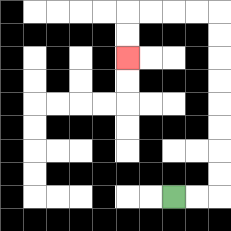{'start': '[7, 8]', 'end': '[5, 2]', 'path_directions': 'R,R,U,U,U,U,U,U,U,U,L,L,L,L,D,D', 'path_coordinates': '[[7, 8], [8, 8], [9, 8], [9, 7], [9, 6], [9, 5], [9, 4], [9, 3], [9, 2], [9, 1], [9, 0], [8, 0], [7, 0], [6, 0], [5, 0], [5, 1], [5, 2]]'}